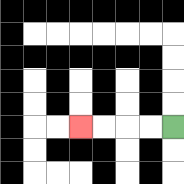{'start': '[7, 5]', 'end': '[3, 5]', 'path_directions': 'L,L,L,L', 'path_coordinates': '[[7, 5], [6, 5], [5, 5], [4, 5], [3, 5]]'}